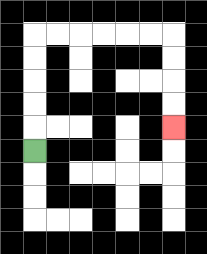{'start': '[1, 6]', 'end': '[7, 5]', 'path_directions': 'U,U,U,U,U,R,R,R,R,R,R,D,D,D,D', 'path_coordinates': '[[1, 6], [1, 5], [1, 4], [1, 3], [1, 2], [1, 1], [2, 1], [3, 1], [4, 1], [5, 1], [6, 1], [7, 1], [7, 2], [7, 3], [7, 4], [7, 5]]'}